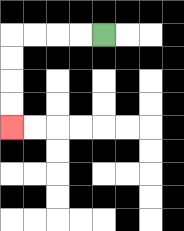{'start': '[4, 1]', 'end': '[0, 5]', 'path_directions': 'L,L,L,L,D,D,D,D', 'path_coordinates': '[[4, 1], [3, 1], [2, 1], [1, 1], [0, 1], [0, 2], [0, 3], [0, 4], [0, 5]]'}